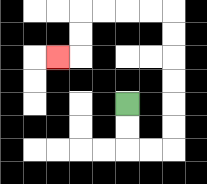{'start': '[5, 4]', 'end': '[2, 2]', 'path_directions': 'D,D,R,R,U,U,U,U,U,U,L,L,L,L,D,D,L', 'path_coordinates': '[[5, 4], [5, 5], [5, 6], [6, 6], [7, 6], [7, 5], [7, 4], [7, 3], [7, 2], [7, 1], [7, 0], [6, 0], [5, 0], [4, 0], [3, 0], [3, 1], [3, 2], [2, 2]]'}